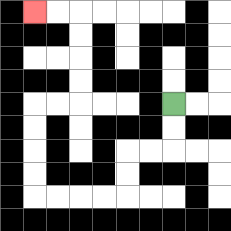{'start': '[7, 4]', 'end': '[1, 0]', 'path_directions': 'D,D,L,L,D,D,L,L,L,L,U,U,U,U,R,R,U,U,U,U,L,L', 'path_coordinates': '[[7, 4], [7, 5], [7, 6], [6, 6], [5, 6], [5, 7], [5, 8], [4, 8], [3, 8], [2, 8], [1, 8], [1, 7], [1, 6], [1, 5], [1, 4], [2, 4], [3, 4], [3, 3], [3, 2], [3, 1], [3, 0], [2, 0], [1, 0]]'}